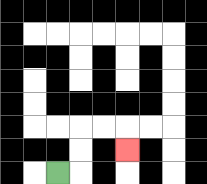{'start': '[2, 7]', 'end': '[5, 6]', 'path_directions': 'R,U,U,R,R,D', 'path_coordinates': '[[2, 7], [3, 7], [3, 6], [3, 5], [4, 5], [5, 5], [5, 6]]'}